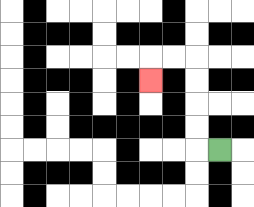{'start': '[9, 6]', 'end': '[6, 3]', 'path_directions': 'L,U,U,U,U,L,L,D', 'path_coordinates': '[[9, 6], [8, 6], [8, 5], [8, 4], [8, 3], [8, 2], [7, 2], [6, 2], [6, 3]]'}